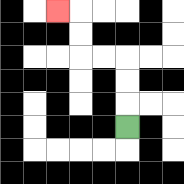{'start': '[5, 5]', 'end': '[2, 0]', 'path_directions': 'U,U,U,L,L,U,U,L', 'path_coordinates': '[[5, 5], [5, 4], [5, 3], [5, 2], [4, 2], [3, 2], [3, 1], [3, 0], [2, 0]]'}